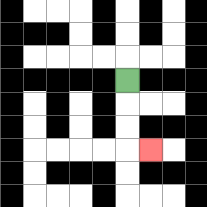{'start': '[5, 3]', 'end': '[6, 6]', 'path_directions': 'D,D,D,R', 'path_coordinates': '[[5, 3], [5, 4], [5, 5], [5, 6], [6, 6]]'}